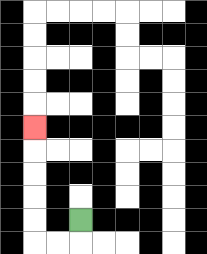{'start': '[3, 9]', 'end': '[1, 5]', 'path_directions': 'D,L,L,U,U,U,U,U', 'path_coordinates': '[[3, 9], [3, 10], [2, 10], [1, 10], [1, 9], [1, 8], [1, 7], [1, 6], [1, 5]]'}